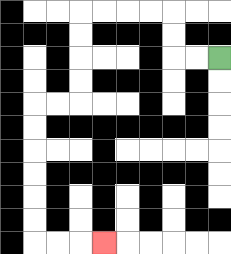{'start': '[9, 2]', 'end': '[4, 10]', 'path_directions': 'L,L,U,U,L,L,L,L,D,D,D,D,L,L,D,D,D,D,D,D,R,R,R', 'path_coordinates': '[[9, 2], [8, 2], [7, 2], [7, 1], [7, 0], [6, 0], [5, 0], [4, 0], [3, 0], [3, 1], [3, 2], [3, 3], [3, 4], [2, 4], [1, 4], [1, 5], [1, 6], [1, 7], [1, 8], [1, 9], [1, 10], [2, 10], [3, 10], [4, 10]]'}